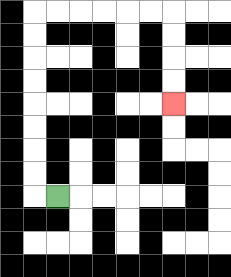{'start': '[2, 8]', 'end': '[7, 4]', 'path_directions': 'L,U,U,U,U,U,U,U,U,R,R,R,R,R,R,D,D,D,D', 'path_coordinates': '[[2, 8], [1, 8], [1, 7], [1, 6], [1, 5], [1, 4], [1, 3], [1, 2], [1, 1], [1, 0], [2, 0], [3, 0], [4, 0], [5, 0], [6, 0], [7, 0], [7, 1], [7, 2], [7, 3], [7, 4]]'}